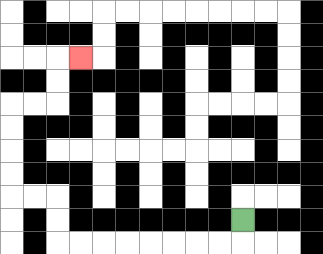{'start': '[10, 9]', 'end': '[3, 2]', 'path_directions': 'D,L,L,L,L,L,L,L,L,U,U,L,L,U,U,U,U,R,R,U,U,R', 'path_coordinates': '[[10, 9], [10, 10], [9, 10], [8, 10], [7, 10], [6, 10], [5, 10], [4, 10], [3, 10], [2, 10], [2, 9], [2, 8], [1, 8], [0, 8], [0, 7], [0, 6], [0, 5], [0, 4], [1, 4], [2, 4], [2, 3], [2, 2], [3, 2]]'}